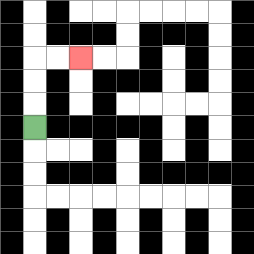{'start': '[1, 5]', 'end': '[3, 2]', 'path_directions': 'U,U,U,R,R', 'path_coordinates': '[[1, 5], [1, 4], [1, 3], [1, 2], [2, 2], [3, 2]]'}